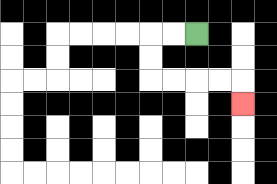{'start': '[8, 1]', 'end': '[10, 4]', 'path_directions': 'L,L,D,D,R,R,R,R,D', 'path_coordinates': '[[8, 1], [7, 1], [6, 1], [6, 2], [6, 3], [7, 3], [8, 3], [9, 3], [10, 3], [10, 4]]'}